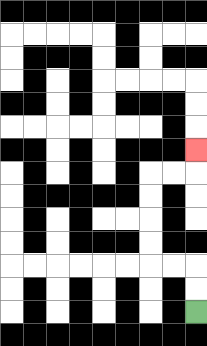{'start': '[8, 13]', 'end': '[8, 6]', 'path_directions': 'U,U,L,L,U,U,U,U,R,R,U', 'path_coordinates': '[[8, 13], [8, 12], [8, 11], [7, 11], [6, 11], [6, 10], [6, 9], [6, 8], [6, 7], [7, 7], [8, 7], [8, 6]]'}